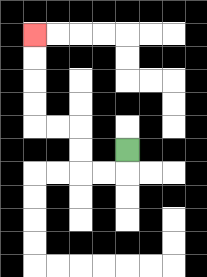{'start': '[5, 6]', 'end': '[1, 1]', 'path_directions': 'D,L,L,U,U,L,L,U,U,U,U', 'path_coordinates': '[[5, 6], [5, 7], [4, 7], [3, 7], [3, 6], [3, 5], [2, 5], [1, 5], [1, 4], [1, 3], [1, 2], [1, 1]]'}